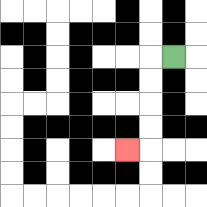{'start': '[7, 2]', 'end': '[5, 6]', 'path_directions': 'L,D,D,D,D,L', 'path_coordinates': '[[7, 2], [6, 2], [6, 3], [6, 4], [6, 5], [6, 6], [5, 6]]'}